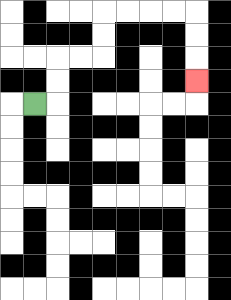{'start': '[1, 4]', 'end': '[8, 3]', 'path_directions': 'R,U,U,R,R,U,U,R,R,R,R,D,D,D', 'path_coordinates': '[[1, 4], [2, 4], [2, 3], [2, 2], [3, 2], [4, 2], [4, 1], [4, 0], [5, 0], [6, 0], [7, 0], [8, 0], [8, 1], [8, 2], [8, 3]]'}